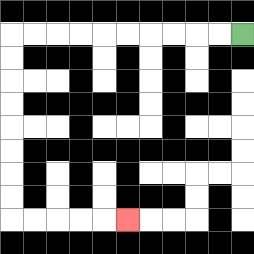{'start': '[10, 1]', 'end': '[5, 9]', 'path_directions': 'L,L,L,L,L,L,L,L,L,L,D,D,D,D,D,D,D,D,R,R,R,R,R', 'path_coordinates': '[[10, 1], [9, 1], [8, 1], [7, 1], [6, 1], [5, 1], [4, 1], [3, 1], [2, 1], [1, 1], [0, 1], [0, 2], [0, 3], [0, 4], [0, 5], [0, 6], [0, 7], [0, 8], [0, 9], [1, 9], [2, 9], [3, 9], [4, 9], [5, 9]]'}